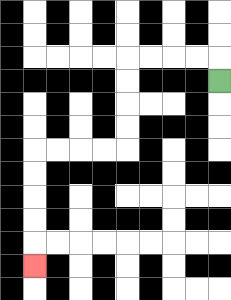{'start': '[9, 3]', 'end': '[1, 11]', 'path_directions': 'U,L,L,L,L,D,D,D,D,L,L,L,L,D,D,D,D,D', 'path_coordinates': '[[9, 3], [9, 2], [8, 2], [7, 2], [6, 2], [5, 2], [5, 3], [5, 4], [5, 5], [5, 6], [4, 6], [3, 6], [2, 6], [1, 6], [1, 7], [1, 8], [1, 9], [1, 10], [1, 11]]'}